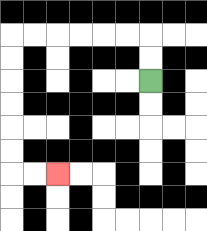{'start': '[6, 3]', 'end': '[2, 7]', 'path_directions': 'U,U,L,L,L,L,L,L,D,D,D,D,D,D,R,R', 'path_coordinates': '[[6, 3], [6, 2], [6, 1], [5, 1], [4, 1], [3, 1], [2, 1], [1, 1], [0, 1], [0, 2], [0, 3], [0, 4], [0, 5], [0, 6], [0, 7], [1, 7], [2, 7]]'}